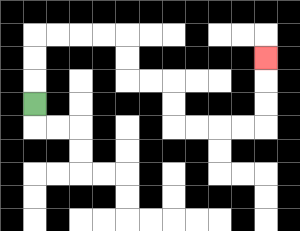{'start': '[1, 4]', 'end': '[11, 2]', 'path_directions': 'U,U,U,R,R,R,R,D,D,R,R,D,D,R,R,R,R,U,U,U', 'path_coordinates': '[[1, 4], [1, 3], [1, 2], [1, 1], [2, 1], [3, 1], [4, 1], [5, 1], [5, 2], [5, 3], [6, 3], [7, 3], [7, 4], [7, 5], [8, 5], [9, 5], [10, 5], [11, 5], [11, 4], [11, 3], [11, 2]]'}